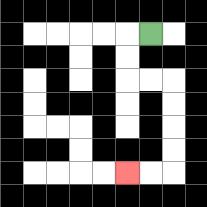{'start': '[6, 1]', 'end': '[5, 7]', 'path_directions': 'L,D,D,R,R,D,D,D,D,L,L', 'path_coordinates': '[[6, 1], [5, 1], [5, 2], [5, 3], [6, 3], [7, 3], [7, 4], [7, 5], [7, 6], [7, 7], [6, 7], [5, 7]]'}